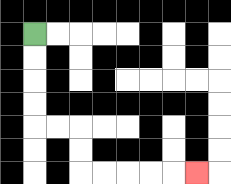{'start': '[1, 1]', 'end': '[8, 7]', 'path_directions': 'D,D,D,D,R,R,D,D,R,R,R,R,R', 'path_coordinates': '[[1, 1], [1, 2], [1, 3], [1, 4], [1, 5], [2, 5], [3, 5], [3, 6], [3, 7], [4, 7], [5, 7], [6, 7], [7, 7], [8, 7]]'}